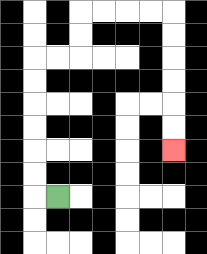{'start': '[2, 8]', 'end': '[7, 6]', 'path_directions': 'L,U,U,U,U,U,U,R,R,U,U,R,R,R,R,D,D,D,D,D,D', 'path_coordinates': '[[2, 8], [1, 8], [1, 7], [1, 6], [1, 5], [1, 4], [1, 3], [1, 2], [2, 2], [3, 2], [3, 1], [3, 0], [4, 0], [5, 0], [6, 0], [7, 0], [7, 1], [7, 2], [7, 3], [7, 4], [7, 5], [7, 6]]'}